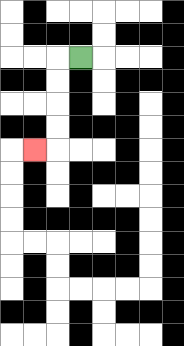{'start': '[3, 2]', 'end': '[1, 6]', 'path_directions': 'L,D,D,D,D,L', 'path_coordinates': '[[3, 2], [2, 2], [2, 3], [2, 4], [2, 5], [2, 6], [1, 6]]'}